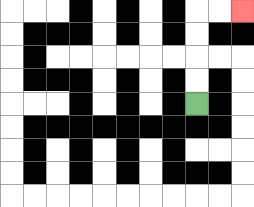{'start': '[8, 4]', 'end': '[10, 0]', 'path_directions': 'U,U,U,U,R,R', 'path_coordinates': '[[8, 4], [8, 3], [8, 2], [8, 1], [8, 0], [9, 0], [10, 0]]'}